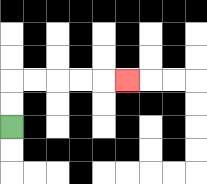{'start': '[0, 5]', 'end': '[5, 3]', 'path_directions': 'U,U,R,R,R,R,R', 'path_coordinates': '[[0, 5], [0, 4], [0, 3], [1, 3], [2, 3], [3, 3], [4, 3], [5, 3]]'}